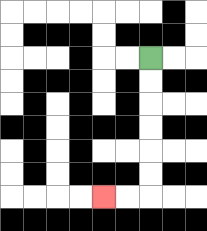{'start': '[6, 2]', 'end': '[4, 8]', 'path_directions': 'D,D,D,D,D,D,L,L', 'path_coordinates': '[[6, 2], [6, 3], [6, 4], [6, 5], [6, 6], [6, 7], [6, 8], [5, 8], [4, 8]]'}